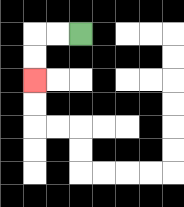{'start': '[3, 1]', 'end': '[1, 3]', 'path_directions': 'L,L,D,D', 'path_coordinates': '[[3, 1], [2, 1], [1, 1], [1, 2], [1, 3]]'}